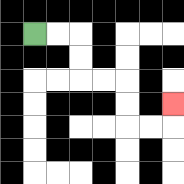{'start': '[1, 1]', 'end': '[7, 4]', 'path_directions': 'R,R,D,D,R,R,D,D,R,R,U', 'path_coordinates': '[[1, 1], [2, 1], [3, 1], [3, 2], [3, 3], [4, 3], [5, 3], [5, 4], [5, 5], [6, 5], [7, 5], [7, 4]]'}